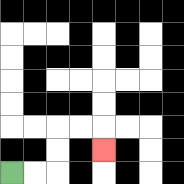{'start': '[0, 7]', 'end': '[4, 6]', 'path_directions': 'R,R,U,U,R,R,D', 'path_coordinates': '[[0, 7], [1, 7], [2, 7], [2, 6], [2, 5], [3, 5], [4, 5], [4, 6]]'}